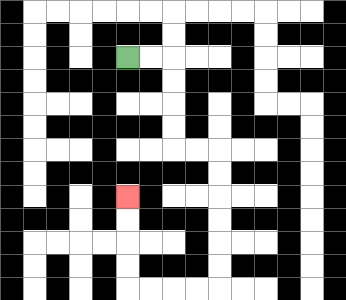{'start': '[5, 2]', 'end': '[5, 8]', 'path_directions': 'R,R,D,D,D,D,R,R,D,D,D,D,D,D,L,L,L,L,U,U,U,U', 'path_coordinates': '[[5, 2], [6, 2], [7, 2], [7, 3], [7, 4], [7, 5], [7, 6], [8, 6], [9, 6], [9, 7], [9, 8], [9, 9], [9, 10], [9, 11], [9, 12], [8, 12], [7, 12], [6, 12], [5, 12], [5, 11], [5, 10], [5, 9], [5, 8]]'}